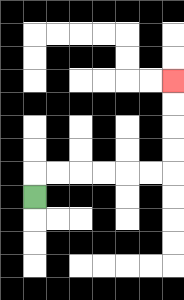{'start': '[1, 8]', 'end': '[7, 3]', 'path_directions': 'U,R,R,R,R,R,R,U,U,U,U', 'path_coordinates': '[[1, 8], [1, 7], [2, 7], [3, 7], [4, 7], [5, 7], [6, 7], [7, 7], [7, 6], [7, 5], [7, 4], [7, 3]]'}